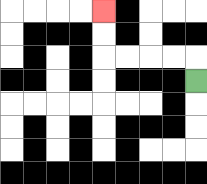{'start': '[8, 3]', 'end': '[4, 0]', 'path_directions': 'U,L,L,L,L,U,U', 'path_coordinates': '[[8, 3], [8, 2], [7, 2], [6, 2], [5, 2], [4, 2], [4, 1], [4, 0]]'}